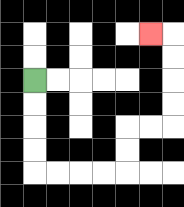{'start': '[1, 3]', 'end': '[6, 1]', 'path_directions': 'D,D,D,D,R,R,R,R,U,U,R,R,U,U,U,U,L', 'path_coordinates': '[[1, 3], [1, 4], [1, 5], [1, 6], [1, 7], [2, 7], [3, 7], [4, 7], [5, 7], [5, 6], [5, 5], [6, 5], [7, 5], [7, 4], [7, 3], [7, 2], [7, 1], [6, 1]]'}